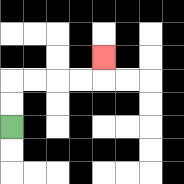{'start': '[0, 5]', 'end': '[4, 2]', 'path_directions': 'U,U,R,R,R,R,U', 'path_coordinates': '[[0, 5], [0, 4], [0, 3], [1, 3], [2, 3], [3, 3], [4, 3], [4, 2]]'}